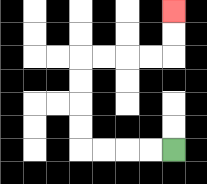{'start': '[7, 6]', 'end': '[7, 0]', 'path_directions': 'L,L,L,L,U,U,U,U,R,R,R,R,U,U', 'path_coordinates': '[[7, 6], [6, 6], [5, 6], [4, 6], [3, 6], [3, 5], [3, 4], [3, 3], [3, 2], [4, 2], [5, 2], [6, 2], [7, 2], [7, 1], [7, 0]]'}